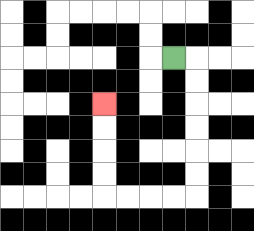{'start': '[7, 2]', 'end': '[4, 4]', 'path_directions': 'R,D,D,D,D,D,D,L,L,L,L,U,U,U,U', 'path_coordinates': '[[7, 2], [8, 2], [8, 3], [8, 4], [8, 5], [8, 6], [8, 7], [8, 8], [7, 8], [6, 8], [5, 8], [4, 8], [4, 7], [4, 6], [4, 5], [4, 4]]'}